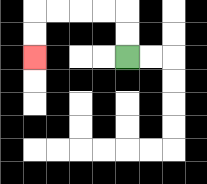{'start': '[5, 2]', 'end': '[1, 2]', 'path_directions': 'U,U,L,L,L,L,D,D', 'path_coordinates': '[[5, 2], [5, 1], [5, 0], [4, 0], [3, 0], [2, 0], [1, 0], [1, 1], [1, 2]]'}